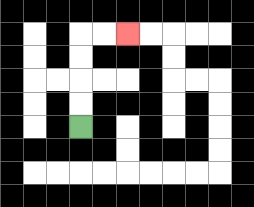{'start': '[3, 5]', 'end': '[5, 1]', 'path_directions': 'U,U,U,U,R,R', 'path_coordinates': '[[3, 5], [3, 4], [3, 3], [3, 2], [3, 1], [4, 1], [5, 1]]'}